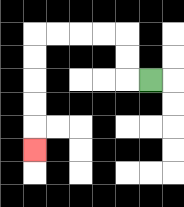{'start': '[6, 3]', 'end': '[1, 6]', 'path_directions': 'L,U,U,L,L,L,L,D,D,D,D,D', 'path_coordinates': '[[6, 3], [5, 3], [5, 2], [5, 1], [4, 1], [3, 1], [2, 1], [1, 1], [1, 2], [1, 3], [1, 4], [1, 5], [1, 6]]'}